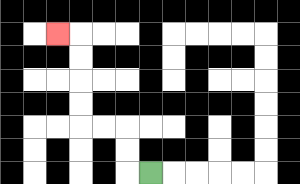{'start': '[6, 7]', 'end': '[2, 1]', 'path_directions': 'L,U,U,L,L,U,U,U,U,L', 'path_coordinates': '[[6, 7], [5, 7], [5, 6], [5, 5], [4, 5], [3, 5], [3, 4], [3, 3], [3, 2], [3, 1], [2, 1]]'}